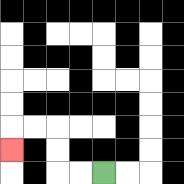{'start': '[4, 7]', 'end': '[0, 6]', 'path_directions': 'L,L,U,U,L,L,D', 'path_coordinates': '[[4, 7], [3, 7], [2, 7], [2, 6], [2, 5], [1, 5], [0, 5], [0, 6]]'}